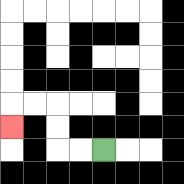{'start': '[4, 6]', 'end': '[0, 5]', 'path_directions': 'L,L,U,U,L,L,D', 'path_coordinates': '[[4, 6], [3, 6], [2, 6], [2, 5], [2, 4], [1, 4], [0, 4], [0, 5]]'}